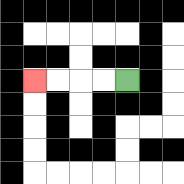{'start': '[5, 3]', 'end': '[1, 3]', 'path_directions': 'L,L,L,L', 'path_coordinates': '[[5, 3], [4, 3], [3, 3], [2, 3], [1, 3]]'}